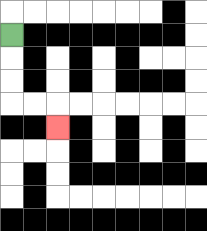{'start': '[0, 1]', 'end': '[2, 5]', 'path_directions': 'D,D,D,R,R,D', 'path_coordinates': '[[0, 1], [0, 2], [0, 3], [0, 4], [1, 4], [2, 4], [2, 5]]'}